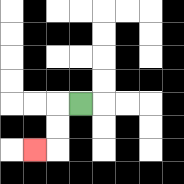{'start': '[3, 4]', 'end': '[1, 6]', 'path_directions': 'L,D,D,L', 'path_coordinates': '[[3, 4], [2, 4], [2, 5], [2, 6], [1, 6]]'}